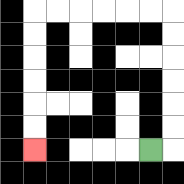{'start': '[6, 6]', 'end': '[1, 6]', 'path_directions': 'R,U,U,U,U,U,U,L,L,L,L,L,L,D,D,D,D,D,D', 'path_coordinates': '[[6, 6], [7, 6], [7, 5], [7, 4], [7, 3], [7, 2], [7, 1], [7, 0], [6, 0], [5, 0], [4, 0], [3, 0], [2, 0], [1, 0], [1, 1], [1, 2], [1, 3], [1, 4], [1, 5], [1, 6]]'}